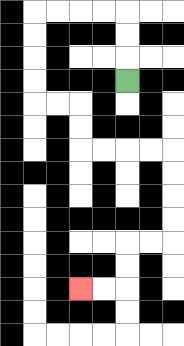{'start': '[5, 3]', 'end': '[3, 12]', 'path_directions': 'U,U,U,L,L,L,L,D,D,D,D,R,R,D,D,R,R,R,R,D,D,D,D,L,L,D,D,L,L', 'path_coordinates': '[[5, 3], [5, 2], [5, 1], [5, 0], [4, 0], [3, 0], [2, 0], [1, 0], [1, 1], [1, 2], [1, 3], [1, 4], [2, 4], [3, 4], [3, 5], [3, 6], [4, 6], [5, 6], [6, 6], [7, 6], [7, 7], [7, 8], [7, 9], [7, 10], [6, 10], [5, 10], [5, 11], [5, 12], [4, 12], [3, 12]]'}